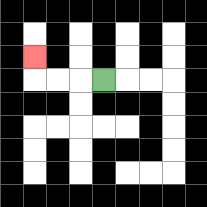{'start': '[4, 3]', 'end': '[1, 2]', 'path_directions': 'L,L,L,U', 'path_coordinates': '[[4, 3], [3, 3], [2, 3], [1, 3], [1, 2]]'}